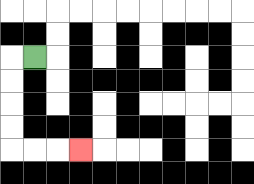{'start': '[1, 2]', 'end': '[3, 6]', 'path_directions': 'L,D,D,D,D,R,R,R', 'path_coordinates': '[[1, 2], [0, 2], [0, 3], [0, 4], [0, 5], [0, 6], [1, 6], [2, 6], [3, 6]]'}